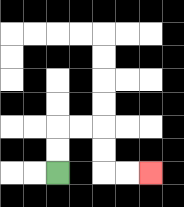{'start': '[2, 7]', 'end': '[6, 7]', 'path_directions': 'U,U,R,R,D,D,R,R', 'path_coordinates': '[[2, 7], [2, 6], [2, 5], [3, 5], [4, 5], [4, 6], [4, 7], [5, 7], [6, 7]]'}